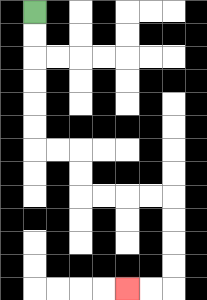{'start': '[1, 0]', 'end': '[5, 12]', 'path_directions': 'D,D,D,D,D,D,R,R,D,D,R,R,R,R,D,D,D,D,L,L', 'path_coordinates': '[[1, 0], [1, 1], [1, 2], [1, 3], [1, 4], [1, 5], [1, 6], [2, 6], [3, 6], [3, 7], [3, 8], [4, 8], [5, 8], [6, 8], [7, 8], [7, 9], [7, 10], [7, 11], [7, 12], [6, 12], [5, 12]]'}